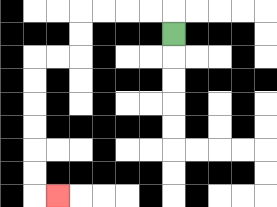{'start': '[7, 1]', 'end': '[2, 8]', 'path_directions': 'U,L,L,L,L,D,D,L,L,D,D,D,D,D,D,R', 'path_coordinates': '[[7, 1], [7, 0], [6, 0], [5, 0], [4, 0], [3, 0], [3, 1], [3, 2], [2, 2], [1, 2], [1, 3], [1, 4], [1, 5], [1, 6], [1, 7], [1, 8], [2, 8]]'}